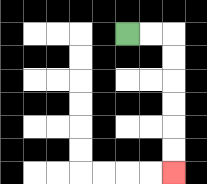{'start': '[5, 1]', 'end': '[7, 7]', 'path_directions': 'R,R,D,D,D,D,D,D', 'path_coordinates': '[[5, 1], [6, 1], [7, 1], [7, 2], [7, 3], [7, 4], [7, 5], [7, 6], [7, 7]]'}